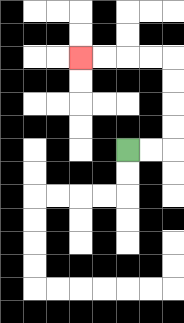{'start': '[5, 6]', 'end': '[3, 2]', 'path_directions': 'R,R,U,U,U,U,L,L,L,L', 'path_coordinates': '[[5, 6], [6, 6], [7, 6], [7, 5], [7, 4], [7, 3], [7, 2], [6, 2], [5, 2], [4, 2], [3, 2]]'}